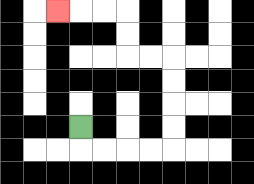{'start': '[3, 5]', 'end': '[2, 0]', 'path_directions': 'D,R,R,R,R,U,U,U,U,L,L,U,U,L,L,L', 'path_coordinates': '[[3, 5], [3, 6], [4, 6], [5, 6], [6, 6], [7, 6], [7, 5], [7, 4], [7, 3], [7, 2], [6, 2], [5, 2], [5, 1], [5, 0], [4, 0], [3, 0], [2, 0]]'}